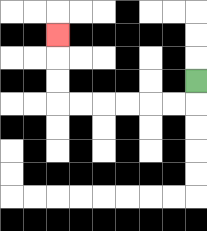{'start': '[8, 3]', 'end': '[2, 1]', 'path_directions': 'D,L,L,L,L,L,L,U,U,U', 'path_coordinates': '[[8, 3], [8, 4], [7, 4], [6, 4], [5, 4], [4, 4], [3, 4], [2, 4], [2, 3], [2, 2], [2, 1]]'}